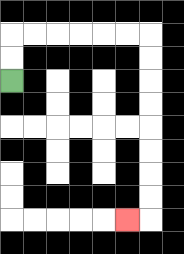{'start': '[0, 3]', 'end': '[5, 9]', 'path_directions': 'U,U,R,R,R,R,R,R,D,D,D,D,D,D,D,D,L', 'path_coordinates': '[[0, 3], [0, 2], [0, 1], [1, 1], [2, 1], [3, 1], [4, 1], [5, 1], [6, 1], [6, 2], [6, 3], [6, 4], [6, 5], [6, 6], [6, 7], [6, 8], [6, 9], [5, 9]]'}